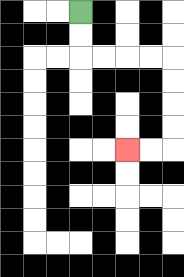{'start': '[3, 0]', 'end': '[5, 6]', 'path_directions': 'D,D,R,R,R,R,D,D,D,D,L,L', 'path_coordinates': '[[3, 0], [3, 1], [3, 2], [4, 2], [5, 2], [6, 2], [7, 2], [7, 3], [7, 4], [7, 5], [7, 6], [6, 6], [5, 6]]'}